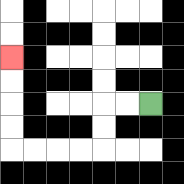{'start': '[6, 4]', 'end': '[0, 2]', 'path_directions': 'L,L,D,D,L,L,L,L,U,U,U,U', 'path_coordinates': '[[6, 4], [5, 4], [4, 4], [4, 5], [4, 6], [3, 6], [2, 6], [1, 6], [0, 6], [0, 5], [0, 4], [0, 3], [0, 2]]'}